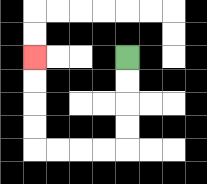{'start': '[5, 2]', 'end': '[1, 2]', 'path_directions': 'D,D,D,D,L,L,L,L,U,U,U,U', 'path_coordinates': '[[5, 2], [5, 3], [5, 4], [5, 5], [5, 6], [4, 6], [3, 6], [2, 6], [1, 6], [1, 5], [1, 4], [1, 3], [1, 2]]'}